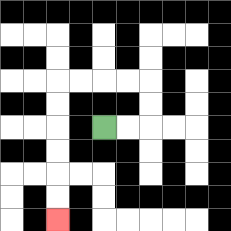{'start': '[4, 5]', 'end': '[2, 9]', 'path_directions': 'R,R,U,U,L,L,L,L,D,D,D,D,D,D', 'path_coordinates': '[[4, 5], [5, 5], [6, 5], [6, 4], [6, 3], [5, 3], [4, 3], [3, 3], [2, 3], [2, 4], [2, 5], [2, 6], [2, 7], [2, 8], [2, 9]]'}